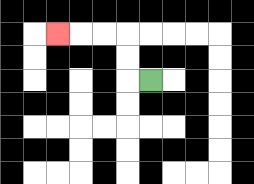{'start': '[6, 3]', 'end': '[2, 1]', 'path_directions': 'L,U,U,L,L,L', 'path_coordinates': '[[6, 3], [5, 3], [5, 2], [5, 1], [4, 1], [3, 1], [2, 1]]'}